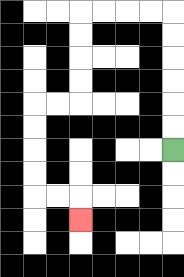{'start': '[7, 6]', 'end': '[3, 9]', 'path_directions': 'U,U,U,U,U,U,L,L,L,L,D,D,D,D,L,L,D,D,D,D,R,R,D', 'path_coordinates': '[[7, 6], [7, 5], [7, 4], [7, 3], [7, 2], [7, 1], [7, 0], [6, 0], [5, 0], [4, 0], [3, 0], [3, 1], [3, 2], [3, 3], [3, 4], [2, 4], [1, 4], [1, 5], [1, 6], [1, 7], [1, 8], [2, 8], [3, 8], [3, 9]]'}